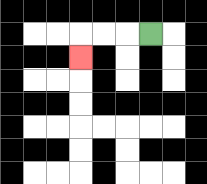{'start': '[6, 1]', 'end': '[3, 2]', 'path_directions': 'L,L,L,D', 'path_coordinates': '[[6, 1], [5, 1], [4, 1], [3, 1], [3, 2]]'}